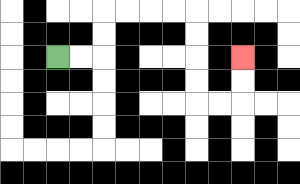{'start': '[2, 2]', 'end': '[10, 2]', 'path_directions': 'R,R,U,U,R,R,R,R,D,D,D,D,R,R,U,U', 'path_coordinates': '[[2, 2], [3, 2], [4, 2], [4, 1], [4, 0], [5, 0], [6, 0], [7, 0], [8, 0], [8, 1], [8, 2], [8, 3], [8, 4], [9, 4], [10, 4], [10, 3], [10, 2]]'}